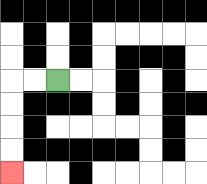{'start': '[2, 3]', 'end': '[0, 7]', 'path_directions': 'L,L,D,D,D,D', 'path_coordinates': '[[2, 3], [1, 3], [0, 3], [0, 4], [0, 5], [0, 6], [0, 7]]'}